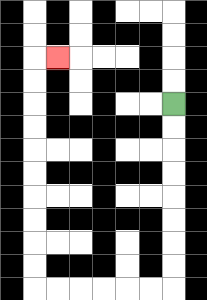{'start': '[7, 4]', 'end': '[2, 2]', 'path_directions': 'D,D,D,D,D,D,D,D,L,L,L,L,L,L,U,U,U,U,U,U,U,U,U,U,R', 'path_coordinates': '[[7, 4], [7, 5], [7, 6], [7, 7], [7, 8], [7, 9], [7, 10], [7, 11], [7, 12], [6, 12], [5, 12], [4, 12], [3, 12], [2, 12], [1, 12], [1, 11], [1, 10], [1, 9], [1, 8], [1, 7], [1, 6], [1, 5], [1, 4], [1, 3], [1, 2], [2, 2]]'}